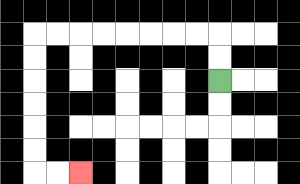{'start': '[9, 3]', 'end': '[3, 7]', 'path_directions': 'U,U,L,L,L,L,L,L,L,L,D,D,D,D,D,D,R,R', 'path_coordinates': '[[9, 3], [9, 2], [9, 1], [8, 1], [7, 1], [6, 1], [5, 1], [4, 1], [3, 1], [2, 1], [1, 1], [1, 2], [1, 3], [1, 4], [1, 5], [1, 6], [1, 7], [2, 7], [3, 7]]'}